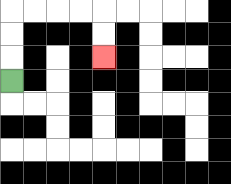{'start': '[0, 3]', 'end': '[4, 2]', 'path_directions': 'U,U,U,R,R,R,R,D,D', 'path_coordinates': '[[0, 3], [0, 2], [0, 1], [0, 0], [1, 0], [2, 0], [3, 0], [4, 0], [4, 1], [4, 2]]'}